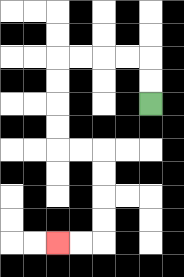{'start': '[6, 4]', 'end': '[2, 10]', 'path_directions': 'U,U,L,L,L,L,D,D,D,D,R,R,D,D,D,D,L,L', 'path_coordinates': '[[6, 4], [6, 3], [6, 2], [5, 2], [4, 2], [3, 2], [2, 2], [2, 3], [2, 4], [2, 5], [2, 6], [3, 6], [4, 6], [4, 7], [4, 8], [4, 9], [4, 10], [3, 10], [2, 10]]'}